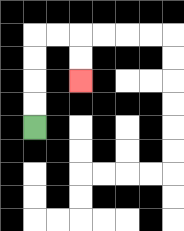{'start': '[1, 5]', 'end': '[3, 3]', 'path_directions': 'U,U,U,U,R,R,D,D', 'path_coordinates': '[[1, 5], [1, 4], [1, 3], [1, 2], [1, 1], [2, 1], [3, 1], [3, 2], [3, 3]]'}